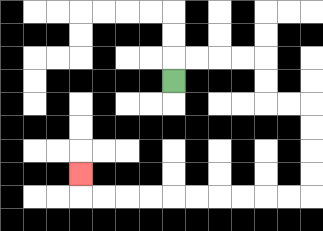{'start': '[7, 3]', 'end': '[3, 7]', 'path_directions': 'U,R,R,R,R,D,D,R,R,D,D,D,D,L,L,L,L,L,L,L,L,L,L,U', 'path_coordinates': '[[7, 3], [7, 2], [8, 2], [9, 2], [10, 2], [11, 2], [11, 3], [11, 4], [12, 4], [13, 4], [13, 5], [13, 6], [13, 7], [13, 8], [12, 8], [11, 8], [10, 8], [9, 8], [8, 8], [7, 8], [6, 8], [5, 8], [4, 8], [3, 8], [3, 7]]'}